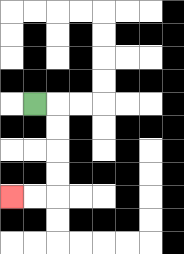{'start': '[1, 4]', 'end': '[0, 8]', 'path_directions': 'R,D,D,D,D,L,L', 'path_coordinates': '[[1, 4], [2, 4], [2, 5], [2, 6], [2, 7], [2, 8], [1, 8], [0, 8]]'}